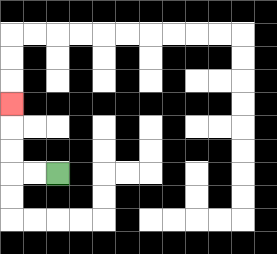{'start': '[2, 7]', 'end': '[0, 4]', 'path_directions': 'L,L,U,U,U', 'path_coordinates': '[[2, 7], [1, 7], [0, 7], [0, 6], [0, 5], [0, 4]]'}